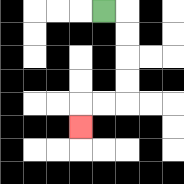{'start': '[4, 0]', 'end': '[3, 5]', 'path_directions': 'R,D,D,D,D,L,L,D', 'path_coordinates': '[[4, 0], [5, 0], [5, 1], [5, 2], [5, 3], [5, 4], [4, 4], [3, 4], [3, 5]]'}